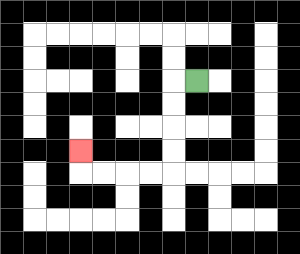{'start': '[8, 3]', 'end': '[3, 6]', 'path_directions': 'L,D,D,D,D,L,L,L,L,U', 'path_coordinates': '[[8, 3], [7, 3], [7, 4], [7, 5], [7, 6], [7, 7], [6, 7], [5, 7], [4, 7], [3, 7], [3, 6]]'}